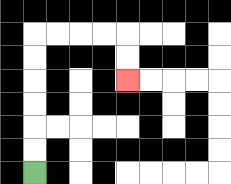{'start': '[1, 7]', 'end': '[5, 3]', 'path_directions': 'U,U,U,U,U,U,R,R,R,R,D,D', 'path_coordinates': '[[1, 7], [1, 6], [1, 5], [1, 4], [1, 3], [1, 2], [1, 1], [2, 1], [3, 1], [4, 1], [5, 1], [5, 2], [5, 3]]'}